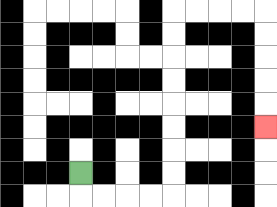{'start': '[3, 7]', 'end': '[11, 5]', 'path_directions': 'D,R,R,R,R,U,U,U,U,U,U,U,U,R,R,R,R,D,D,D,D,D', 'path_coordinates': '[[3, 7], [3, 8], [4, 8], [5, 8], [6, 8], [7, 8], [7, 7], [7, 6], [7, 5], [7, 4], [7, 3], [7, 2], [7, 1], [7, 0], [8, 0], [9, 0], [10, 0], [11, 0], [11, 1], [11, 2], [11, 3], [11, 4], [11, 5]]'}